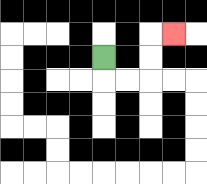{'start': '[4, 2]', 'end': '[7, 1]', 'path_directions': 'D,R,R,U,U,R', 'path_coordinates': '[[4, 2], [4, 3], [5, 3], [6, 3], [6, 2], [6, 1], [7, 1]]'}